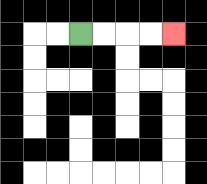{'start': '[3, 1]', 'end': '[7, 1]', 'path_directions': 'R,R,R,R', 'path_coordinates': '[[3, 1], [4, 1], [5, 1], [6, 1], [7, 1]]'}